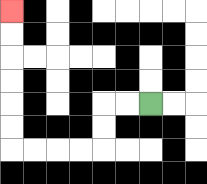{'start': '[6, 4]', 'end': '[0, 0]', 'path_directions': 'L,L,D,D,L,L,L,L,U,U,U,U,U,U', 'path_coordinates': '[[6, 4], [5, 4], [4, 4], [4, 5], [4, 6], [3, 6], [2, 6], [1, 6], [0, 6], [0, 5], [0, 4], [0, 3], [0, 2], [0, 1], [0, 0]]'}